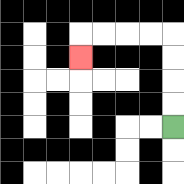{'start': '[7, 5]', 'end': '[3, 2]', 'path_directions': 'U,U,U,U,L,L,L,L,D', 'path_coordinates': '[[7, 5], [7, 4], [7, 3], [7, 2], [7, 1], [6, 1], [5, 1], [4, 1], [3, 1], [3, 2]]'}